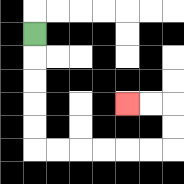{'start': '[1, 1]', 'end': '[5, 4]', 'path_directions': 'D,D,D,D,D,R,R,R,R,R,R,U,U,L,L', 'path_coordinates': '[[1, 1], [1, 2], [1, 3], [1, 4], [1, 5], [1, 6], [2, 6], [3, 6], [4, 6], [5, 6], [6, 6], [7, 6], [7, 5], [7, 4], [6, 4], [5, 4]]'}